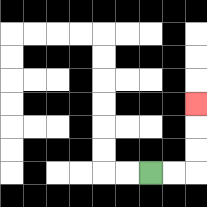{'start': '[6, 7]', 'end': '[8, 4]', 'path_directions': 'R,R,U,U,U', 'path_coordinates': '[[6, 7], [7, 7], [8, 7], [8, 6], [8, 5], [8, 4]]'}